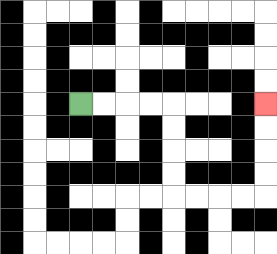{'start': '[3, 4]', 'end': '[11, 4]', 'path_directions': 'R,R,R,R,D,D,D,D,R,R,R,R,U,U,U,U', 'path_coordinates': '[[3, 4], [4, 4], [5, 4], [6, 4], [7, 4], [7, 5], [7, 6], [7, 7], [7, 8], [8, 8], [9, 8], [10, 8], [11, 8], [11, 7], [11, 6], [11, 5], [11, 4]]'}